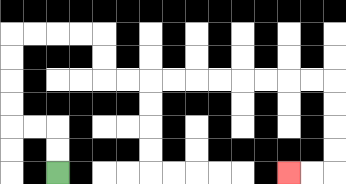{'start': '[2, 7]', 'end': '[12, 7]', 'path_directions': 'U,U,L,L,U,U,U,U,R,R,R,R,D,D,R,R,R,R,R,R,R,R,R,R,D,D,D,D,L,L', 'path_coordinates': '[[2, 7], [2, 6], [2, 5], [1, 5], [0, 5], [0, 4], [0, 3], [0, 2], [0, 1], [1, 1], [2, 1], [3, 1], [4, 1], [4, 2], [4, 3], [5, 3], [6, 3], [7, 3], [8, 3], [9, 3], [10, 3], [11, 3], [12, 3], [13, 3], [14, 3], [14, 4], [14, 5], [14, 6], [14, 7], [13, 7], [12, 7]]'}